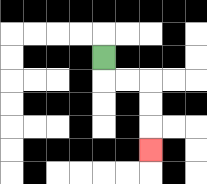{'start': '[4, 2]', 'end': '[6, 6]', 'path_directions': 'D,R,R,D,D,D', 'path_coordinates': '[[4, 2], [4, 3], [5, 3], [6, 3], [6, 4], [6, 5], [6, 6]]'}